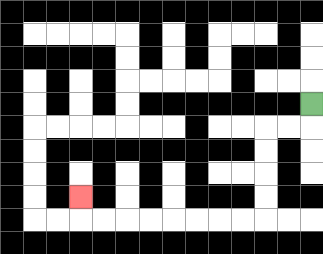{'start': '[13, 4]', 'end': '[3, 8]', 'path_directions': 'D,L,L,D,D,D,D,L,L,L,L,L,L,L,L,U', 'path_coordinates': '[[13, 4], [13, 5], [12, 5], [11, 5], [11, 6], [11, 7], [11, 8], [11, 9], [10, 9], [9, 9], [8, 9], [7, 9], [6, 9], [5, 9], [4, 9], [3, 9], [3, 8]]'}